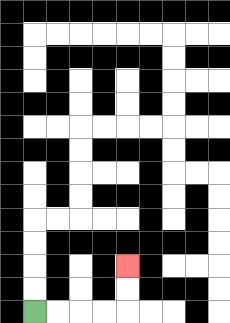{'start': '[1, 13]', 'end': '[5, 11]', 'path_directions': 'R,R,R,R,U,U', 'path_coordinates': '[[1, 13], [2, 13], [3, 13], [4, 13], [5, 13], [5, 12], [5, 11]]'}